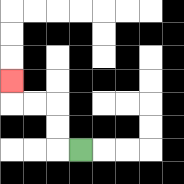{'start': '[3, 6]', 'end': '[0, 3]', 'path_directions': 'L,U,U,L,L,U', 'path_coordinates': '[[3, 6], [2, 6], [2, 5], [2, 4], [1, 4], [0, 4], [0, 3]]'}